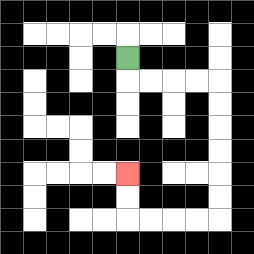{'start': '[5, 2]', 'end': '[5, 7]', 'path_directions': 'D,R,R,R,R,D,D,D,D,D,D,L,L,L,L,U,U', 'path_coordinates': '[[5, 2], [5, 3], [6, 3], [7, 3], [8, 3], [9, 3], [9, 4], [9, 5], [9, 6], [9, 7], [9, 8], [9, 9], [8, 9], [7, 9], [6, 9], [5, 9], [5, 8], [5, 7]]'}